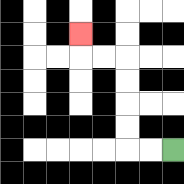{'start': '[7, 6]', 'end': '[3, 1]', 'path_directions': 'L,L,U,U,U,U,L,L,U', 'path_coordinates': '[[7, 6], [6, 6], [5, 6], [5, 5], [5, 4], [5, 3], [5, 2], [4, 2], [3, 2], [3, 1]]'}